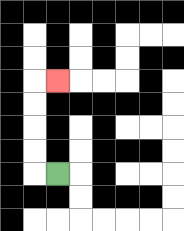{'start': '[2, 7]', 'end': '[2, 3]', 'path_directions': 'L,U,U,U,U,R', 'path_coordinates': '[[2, 7], [1, 7], [1, 6], [1, 5], [1, 4], [1, 3], [2, 3]]'}